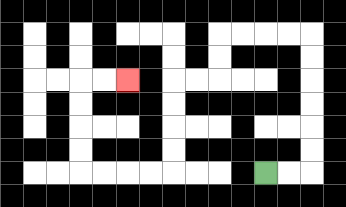{'start': '[11, 7]', 'end': '[5, 3]', 'path_directions': 'R,R,U,U,U,U,U,U,L,L,L,L,D,D,L,L,D,D,D,D,L,L,L,L,U,U,U,U,R,R', 'path_coordinates': '[[11, 7], [12, 7], [13, 7], [13, 6], [13, 5], [13, 4], [13, 3], [13, 2], [13, 1], [12, 1], [11, 1], [10, 1], [9, 1], [9, 2], [9, 3], [8, 3], [7, 3], [7, 4], [7, 5], [7, 6], [7, 7], [6, 7], [5, 7], [4, 7], [3, 7], [3, 6], [3, 5], [3, 4], [3, 3], [4, 3], [5, 3]]'}